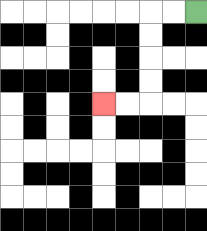{'start': '[8, 0]', 'end': '[4, 4]', 'path_directions': 'L,L,D,D,D,D,L,L', 'path_coordinates': '[[8, 0], [7, 0], [6, 0], [6, 1], [6, 2], [6, 3], [6, 4], [5, 4], [4, 4]]'}